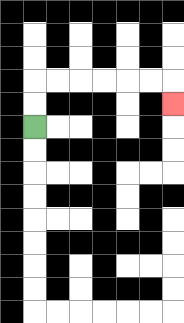{'start': '[1, 5]', 'end': '[7, 4]', 'path_directions': 'U,U,R,R,R,R,R,R,D', 'path_coordinates': '[[1, 5], [1, 4], [1, 3], [2, 3], [3, 3], [4, 3], [5, 3], [6, 3], [7, 3], [7, 4]]'}